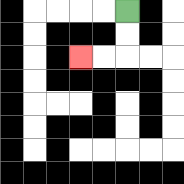{'start': '[5, 0]', 'end': '[3, 2]', 'path_directions': 'D,D,L,L', 'path_coordinates': '[[5, 0], [5, 1], [5, 2], [4, 2], [3, 2]]'}